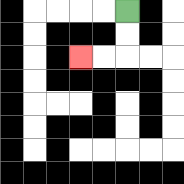{'start': '[5, 0]', 'end': '[3, 2]', 'path_directions': 'D,D,L,L', 'path_coordinates': '[[5, 0], [5, 1], [5, 2], [4, 2], [3, 2]]'}